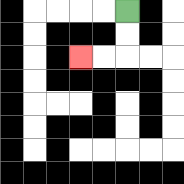{'start': '[5, 0]', 'end': '[3, 2]', 'path_directions': 'D,D,L,L', 'path_coordinates': '[[5, 0], [5, 1], [5, 2], [4, 2], [3, 2]]'}